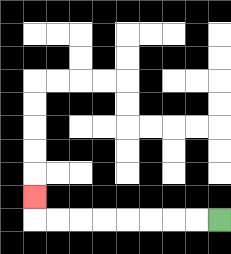{'start': '[9, 9]', 'end': '[1, 8]', 'path_directions': 'L,L,L,L,L,L,L,L,U', 'path_coordinates': '[[9, 9], [8, 9], [7, 9], [6, 9], [5, 9], [4, 9], [3, 9], [2, 9], [1, 9], [1, 8]]'}